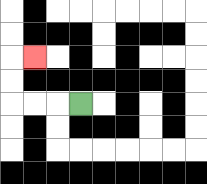{'start': '[3, 4]', 'end': '[1, 2]', 'path_directions': 'L,L,L,U,U,R', 'path_coordinates': '[[3, 4], [2, 4], [1, 4], [0, 4], [0, 3], [0, 2], [1, 2]]'}